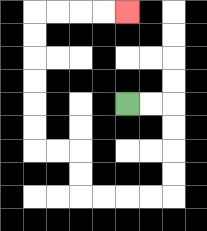{'start': '[5, 4]', 'end': '[5, 0]', 'path_directions': 'R,R,D,D,D,D,L,L,L,L,U,U,L,L,U,U,U,U,U,U,R,R,R,R', 'path_coordinates': '[[5, 4], [6, 4], [7, 4], [7, 5], [7, 6], [7, 7], [7, 8], [6, 8], [5, 8], [4, 8], [3, 8], [3, 7], [3, 6], [2, 6], [1, 6], [1, 5], [1, 4], [1, 3], [1, 2], [1, 1], [1, 0], [2, 0], [3, 0], [4, 0], [5, 0]]'}